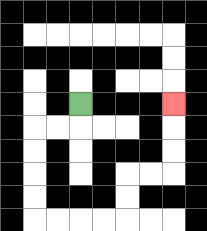{'start': '[3, 4]', 'end': '[7, 4]', 'path_directions': 'D,L,L,D,D,D,D,R,R,R,R,U,U,R,R,U,U,U', 'path_coordinates': '[[3, 4], [3, 5], [2, 5], [1, 5], [1, 6], [1, 7], [1, 8], [1, 9], [2, 9], [3, 9], [4, 9], [5, 9], [5, 8], [5, 7], [6, 7], [7, 7], [7, 6], [7, 5], [7, 4]]'}